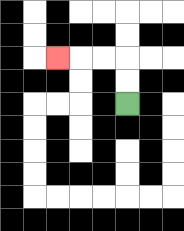{'start': '[5, 4]', 'end': '[2, 2]', 'path_directions': 'U,U,L,L,L', 'path_coordinates': '[[5, 4], [5, 3], [5, 2], [4, 2], [3, 2], [2, 2]]'}